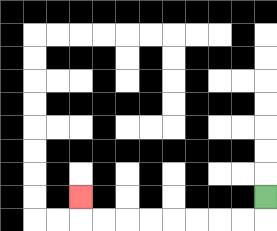{'start': '[11, 8]', 'end': '[3, 8]', 'path_directions': 'D,L,L,L,L,L,L,L,L,U', 'path_coordinates': '[[11, 8], [11, 9], [10, 9], [9, 9], [8, 9], [7, 9], [6, 9], [5, 9], [4, 9], [3, 9], [3, 8]]'}